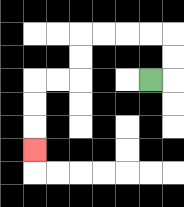{'start': '[6, 3]', 'end': '[1, 6]', 'path_directions': 'R,U,U,L,L,L,L,D,D,L,L,D,D,D', 'path_coordinates': '[[6, 3], [7, 3], [7, 2], [7, 1], [6, 1], [5, 1], [4, 1], [3, 1], [3, 2], [3, 3], [2, 3], [1, 3], [1, 4], [1, 5], [1, 6]]'}